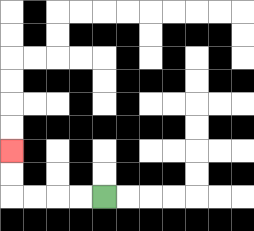{'start': '[4, 8]', 'end': '[0, 6]', 'path_directions': 'L,L,L,L,U,U', 'path_coordinates': '[[4, 8], [3, 8], [2, 8], [1, 8], [0, 8], [0, 7], [0, 6]]'}